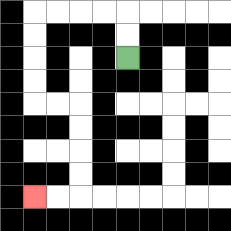{'start': '[5, 2]', 'end': '[1, 8]', 'path_directions': 'U,U,L,L,L,L,D,D,D,D,R,R,D,D,D,D,L,L', 'path_coordinates': '[[5, 2], [5, 1], [5, 0], [4, 0], [3, 0], [2, 0], [1, 0], [1, 1], [1, 2], [1, 3], [1, 4], [2, 4], [3, 4], [3, 5], [3, 6], [3, 7], [3, 8], [2, 8], [1, 8]]'}